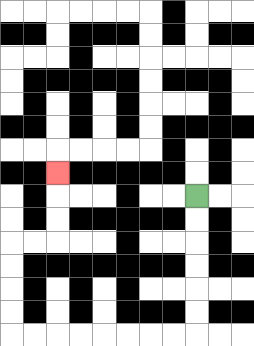{'start': '[8, 8]', 'end': '[2, 7]', 'path_directions': 'D,D,D,D,D,D,L,L,L,L,L,L,L,L,U,U,U,U,R,R,U,U,U', 'path_coordinates': '[[8, 8], [8, 9], [8, 10], [8, 11], [8, 12], [8, 13], [8, 14], [7, 14], [6, 14], [5, 14], [4, 14], [3, 14], [2, 14], [1, 14], [0, 14], [0, 13], [0, 12], [0, 11], [0, 10], [1, 10], [2, 10], [2, 9], [2, 8], [2, 7]]'}